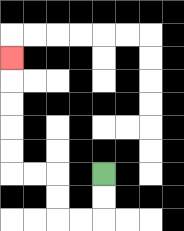{'start': '[4, 7]', 'end': '[0, 2]', 'path_directions': 'D,D,L,L,U,U,L,L,U,U,U,U,U', 'path_coordinates': '[[4, 7], [4, 8], [4, 9], [3, 9], [2, 9], [2, 8], [2, 7], [1, 7], [0, 7], [0, 6], [0, 5], [0, 4], [0, 3], [0, 2]]'}